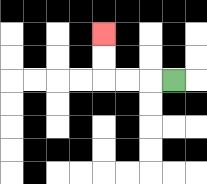{'start': '[7, 3]', 'end': '[4, 1]', 'path_directions': 'L,L,L,U,U', 'path_coordinates': '[[7, 3], [6, 3], [5, 3], [4, 3], [4, 2], [4, 1]]'}